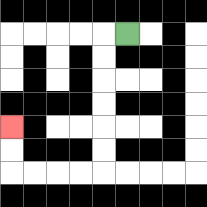{'start': '[5, 1]', 'end': '[0, 5]', 'path_directions': 'L,D,D,D,D,D,D,L,L,L,L,U,U', 'path_coordinates': '[[5, 1], [4, 1], [4, 2], [4, 3], [4, 4], [4, 5], [4, 6], [4, 7], [3, 7], [2, 7], [1, 7], [0, 7], [0, 6], [0, 5]]'}